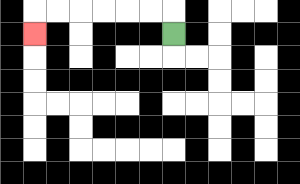{'start': '[7, 1]', 'end': '[1, 1]', 'path_directions': 'U,L,L,L,L,L,L,D', 'path_coordinates': '[[7, 1], [7, 0], [6, 0], [5, 0], [4, 0], [3, 0], [2, 0], [1, 0], [1, 1]]'}